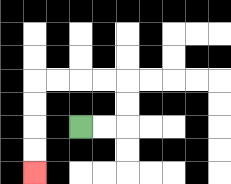{'start': '[3, 5]', 'end': '[1, 7]', 'path_directions': 'R,R,U,U,L,L,L,L,D,D,D,D', 'path_coordinates': '[[3, 5], [4, 5], [5, 5], [5, 4], [5, 3], [4, 3], [3, 3], [2, 3], [1, 3], [1, 4], [1, 5], [1, 6], [1, 7]]'}